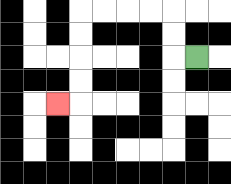{'start': '[8, 2]', 'end': '[2, 4]', 'path_directions': 'L,U,U,L,L,L,L,D,D,D,D,L', 'path_coordinates': '[[8, 2], [7, 2], [7, 1], [7, 0], [6, 0], [5, 0], [4, 0], [3, 0], [3, 1], [3, 2], [3, 3], [3, 4], [2, 4]]'}